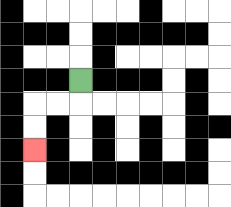{'start': '[3, 3]', 'end': '[1, 6]', 'path_directions': 'D,L,L,D,D', 'path_coordinates': '[[3, 3], [3, 4], [2, 4], [1, 4], [1, 5], [1, 6]]'}